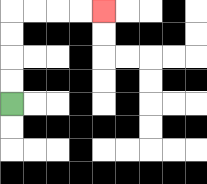{'start': '[0, 4]', 'end': '[4, 0]', 'path_directions': 'U,U,U,U,R,R,R,R', 'path_coordinates': '[[0, 4], [0, 3], [0, 2], [0, 1], [0, 0], [1, 0], [2, 0], [3, 0], [4, 0]]'}